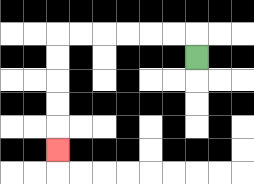{'start': '[8, 2]', 'end': '[2, 6]', 'path_directions': 'U,L,L,L,L,L,L,D,D,D,D,D', 'path_coordinates': '[[8, 2], [8, 1], [7, 1], [6, 1], [5, 1], [4, 1], [3, 1], [2, 1], [2, 2], [2, 3], [2, 4], [2, 5], [2, 6]]'}